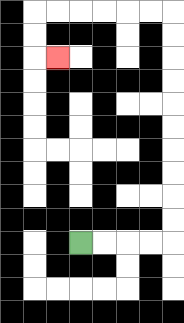{'start': '[3, 10]', 'end': '[2, 2]', 'path_directions': 'R,R,R,R,U,U,U,U,U,U,U,U,U,U,L,L,L,L,L,L,D,D,R', 'path_coordinates': '[[3, 10], [4, 10], [5, 10], [6, 10], [7, 10], [7, 9], [7, 8], [7, 7], [7, 6], [7, 5], [7, 4], [7, 3], [7, 2], [7, 1], [7, 0], [6, 0], [5, 0], [4, 0], [3, 0], [2, 0], [1, 0], [1, 1], [1, 2], [2, 2]]'}